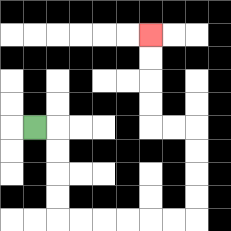{'start': '[1, 5]', 'end': '[6, 1]', 'path_directions': 'R,D,D,D,D,R,R,R,R,R,R,U,U,U,U,L,L,U,U,U,U', 'path_coordinates': '[[1, 5], [2, 5], [2, 6], [2, 7], [2, 8], [2, 9], [3, 9], [4, 9], [5, 9], [6, 9], [7, 9], [8, 9], [8, 8], [8, 7], [8, 6], [8, 5], [7, 5], [6, 5], [6, 4], [6, 3], [6, 2], [6, 1]]'}